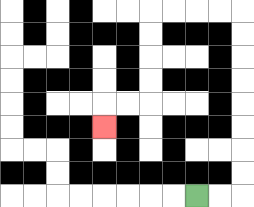{'start': '[8, 8]', 'end': '[4, 5]', 'path_directions': 'R,R,U,U,U,U,U,U,U,U,L,L,L,L,D,D,D,D,L,L,D', 'path_coordinates': '[[8, 8], [9, 8], [10, 8], [10, 7], [10, 6], [10, 5], [10, 4], [10, 3], [10, 2], [10, 1], [10, 0], [9, 0], [8, 0], [7, 0], [6, 0], [6, 1], [6, 2], [6, 3], [6, 4], [5, 4], [4, 4], [4, 5]]'}